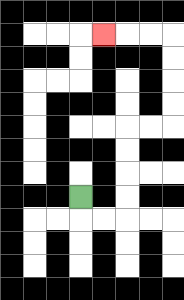{'start': '[3, 8]', 'end': '[4, 1]', 'path_directions': 'D,R,R,U,U,U,U,R,R,U,U,U,U,L,L,L', 'path_coordinates': '[[3, 8], [3, 9], [4, 9], [5, 9], [5, 8], [5, 7], [5, 6], [5, 5], [6, 5], [7, 5], [7, 4], [7, 3], [7, 2], [7, 1], [6, 1], [5, 1], [4, 1]]'}